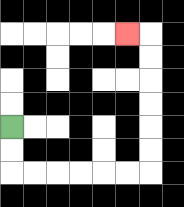{'start': '[0, 5]', 'end': '[5, 1]', 'path_directions': 'D,D,R,R,R,R,R,R,U,U,U,U,U,U,L', 'path_coordinates': '[[0, 5], [0, 6], [0, 7], [1, 7], [2, 7], [3, 7], [4, 7], [5, 7], [6, 7], [6, 6], [6, 5], [6, 4], [6, 3], [6, 2], [6, 1], [5, 1]]'}